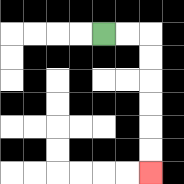{'start': '[4, 1]', 'end': '[6, 7]', 'path_directions': 'R,R,D,D,D,D,D,D', 'path_coordinates': '[[4, 1], [5, 1], [6, 1], [6, 2], [6, 3], [6, 4], [6, 5], [6, 6], [6, 7]]'}